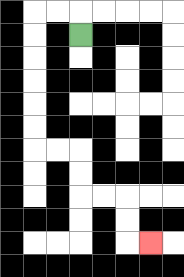{'start': '[3, 1]', 'end': '[6, 10]', 'path_directions': 'U,L,L,D,D,D,D,D,D,R,R,D,D,R,R,D,D,R', 'path_coordinates': '[[3, 1], [3, 0], [2, 0], [1, 0], [1, 1], [1, 2], [1, 3], [1, 4], [1, 5], [1, 6], [2, 6], [3, 6], [3, 7], [3, 8], [4, 8], [5, 8], [5, 9], [5, 10], [6, 10]]'}